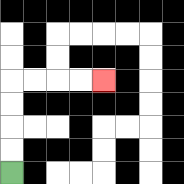{'start': '[0, 7]', 'end': '[4, 3]', 'path_directions': 'U,U,U,U,R,R,R,R', 'path_coordinates': '[[0, 7], [0, 6], [0, 5], [0, 4], [0, 3], [1, 3], [2, 3], [3, 3], [4, 3]]'}